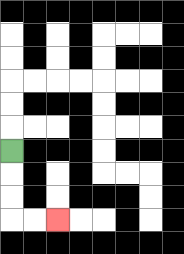{'start': '[0, 6]', 'end': '[2, 9]', 'path_directions': 'D,D,D,R,R', 'path_coordinates': '[[0, 6], [0, 7], [0, 8], [0, 9], [1, 9], [2, 9]]'}